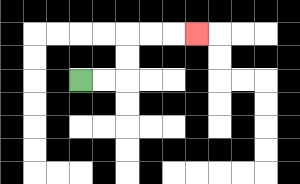{'start': '[3, 3]', 'end': '[8, 1]', 'path_directions': 'R,R,U,U,R,R,R', 'path_coordinates': '[[3, 3], [4, 3], [5, 3], [5, 2], [5, 1], [6, 1], [7, 1], [8, 1]]'}